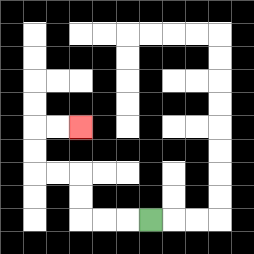{'start': '[6, 9]', 'end': '[3, 5]', 'path_directions': 'L,L,L,U,U,L,L,U,U,R,R', 'path_coordinates': '[[6, 9], [5, 9], [4, 9], [3, 9], [3, 8], [3, 7], [2, 7], [1, 7], [1, 6], [1, 5], [2, 5], [3, 5]]'}